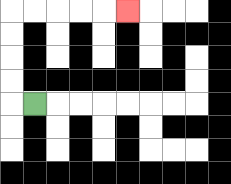{'start': '[1, 4]', 'end': '[5, 0]', 'path_directions': 'L,U,U,U,U,R,R,R,R,R', 'path_coordinates': '[[1, 4], [0, 4], [0, 3], [0, 2], [0, 1], [0, 0], [1, 0], [2, 0], [3, 0], [4, 0], [5, 0]]'}